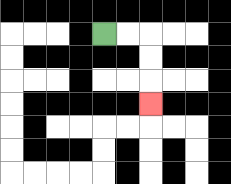{'start': '[4, 1]', 'end': '[6, 4]', 'path_directions': 'R,R,D,D,D', 'path_coordinates': '[[4, 1], [5, 1], [6, 1], [6, 2], [6, 3], [6, 4]]'}